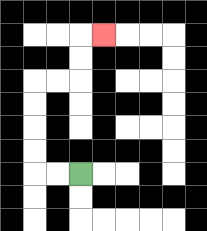{'start': '[3, 7]', 'end': '[4, 1]', 'path_directions': 'L,L,U,U,U,U,R,R,U,U,R', 'path_coordinates': '[[3, 7], [2, 7], [1, 7], [1, 6], [1, 5], [1, 4], [1, 3], [2, 3], [3, 3], [3, 2], [3, 1], [4, 1]]'}